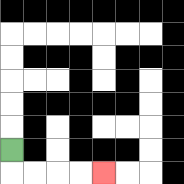{'start': '[0, 6]', 'end': '[4, 7]', 'path_directions': 'D,R,R,R,R', 'path_coordinates': '[[0, 6], [0, 7], [1, 7], [2, 7], [3, 7], [4, 7]]'}